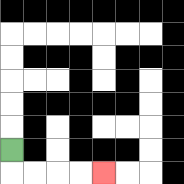{'start': '[0, 6]', 'end': '[4, 7]', 'path_directions': 'D,R,R,R,R', 'path_coordinates': '[[0, 6], [0, 7], [1, 7], [2, 7], [3, 7], [4, 7]]'}